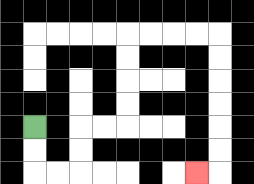{'start': '[1, 5]', 'end': '[8, 7]', 'path_directions': 'D,D,R,R,U,U,R,R,U,U,U,U,R,R,R,R,D,D,D,D,D,D,L', 'path_coordinates': '[[1, 5], [1, 6], [1, 7], [2, 7], [3, 7], [3, 6], [3, 5], [4, 5], [5, 5], [5, 4], [5, 3], [5, 2], [5, 1], [6, 1], [7, 1], [8, 1], [9, 1], [9, 2], [9, 3], [9, 4], [9, 5], [9, 6], [9, 7], [8, 7]]'}